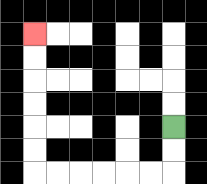{'start': '[7, 5]', 'end': '[1, 1]', 'path_directions': 'D,D,L,L,L,L,L,L,U,U,U,U,U,U', 'path_coordinates': '[[7, 5], [7, 6], [7, 7], [6, 7], [5, 7], [4, 7], [3, 7], [2, 7], [1, 7], [1, 6], [1, 5], [1, 4], [1, 3], [1, 2], [1, 1]]'}